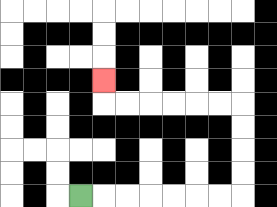{'start': '[3, 8]', 'end': '[4, 3]', 'path_directions': 'R,R,R,R,R,R,R,U,U,U,U,L,L,L,L,L,L,U', 'path_coordinates': '[[3, 8], [4, 8], [5, 8], [6, 8], [7, 8], [8, 8], [9, 8], [10, 8], [10, 7], [10, 6], [10, 5], [10, 4], [9, 4], [8, 4], [7, 4], [6, 4], [5, 4], [4, 4], [4, 3]]'}